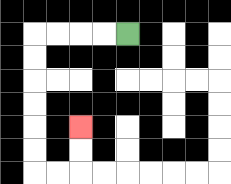{'start': '[5, 1]', 'end': '[3, 5]', 'path_directions': 'L,L,L,L,D,D,D,D,D,D,R,R,U,U', 'path_coordinates': '[[5, 1], [4, 1], [3, 1], [2, 1], [1, 1], [1, 2], [1, 3], [1, 4], [1, 5], [1, 6], [1, 7], [2, 7], [3, 7], [3, 6], [3, 5]]'}